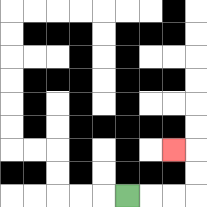{'start': '[5, 8]', 'end': '[7, 6]', 'path_directions': 'R,R,R,U,U,L', 'path_coordinates': '[[5, 8], [6, 8], [7, 8], [8, 8], [8, 7], [8, 6], [7, 6]]'}